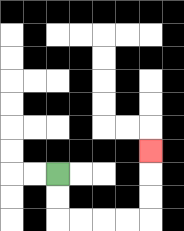{'start': '[2, 7]', 'end': '[6, 6]', 'path_directions': 'D,D,R,R,R,R,U,U,U', 'path_coordinates': '[[2, 7], [2, 8], [2, 9], [3, 9], [4, 9], [5, 9], [6, 9], [6, 8], [6, 7], [6, 6]]'}